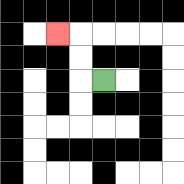{'start': '[4, 3]', 'end': '[2, 1]', 'path_directions': 'L,U,U,L', 'path_coordinates': '[[4, 3], [3, 3], [3, 2], [3, 1], [2, 1]]'}